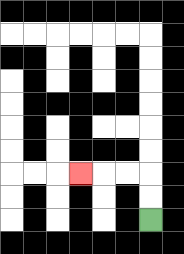{'start': '[6, 9]', 'end': '[3, 7]', 'path_directions': 'U,U,L,L,L', 'path_coordinates': '[[6, 9], [6, 8], [6, 7], [5, 7], [4, 7], [3, 7]]'}